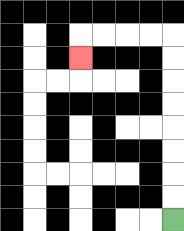{'start': '[7, 9]', 'end': '[3, 2]', 'path_directions': 'U,U,U,U,U,U,U,U,L,L,L,L,D', 'path_coordinates': '[[7, 9], [7, 8], [7, 7], [7, 6], [7, 5], [7, 4], [7, 3], [7, 2], [7, 1], [6, 1], [5, 1], [4, 1], [3, 1], [3, 2]]'}